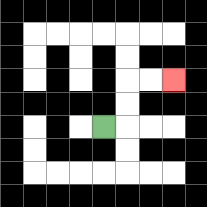{'start': '[4, 5]', 'end': '[7, 3]', 'path_directions': 'R,U,U,R,R', 'path_coordinates': '[[4, 5], [5, 5], [5, 4], [5, 3], [6, 3], [7, 3]]'}